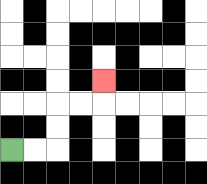{'start': '[0, 6]', 'end': '[4, 3]', 'path_directions': 'R,R,U,U,R,R,U', 'path_coordinates': '[[0, 6], [1, 6], [2, 6], [2, 5], [2, 4], [3, 4], [4, 4], [4, 3]]'}